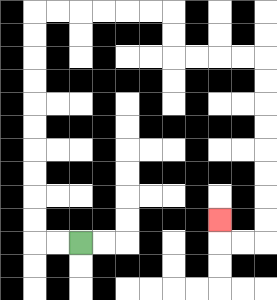{'start': '[3, 10]', 'end': '[9, 9]', 'path_directions': 'L,L,U,U,U,U,U,U,U,U,U,U,R,R,R,R,R,R,D,D,R,R,R,R,D,D,D,D,D,D,D,D,L,L,U', 'path_coordinates': '[[3, 10], [2, 10], [1, 10], [1, 9], [1, 8], [1, 7], [1, 6], [1, 5], [1, 4], [1, 3], [1, 2], [1, 1], [1, 0], [2, 0], [3, 0], [4, 0], [5, 0], [6, 0], [7, 0], [7, 1], [7, 2], [8, 2], [9, 2], [10, 2], [11, 2], [11, 3], [11, 4], [11, 5], [11, 6], [11, 7], [11, 8], [11, 9], [11, 10], [10, 10], [9, 10], [9, 9]]'}